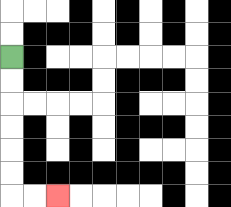{'start': '[0, 2]', 'end': '[2, 8]', 'path_directions': 'D,D,D,D,D,D,R,R', 'path_coordinates': '[[0, 2], [0, 3], [0, 4], [0, 5], [0, 6], [0, 7], [0, 8], [1, 8], [2, 8]]'}